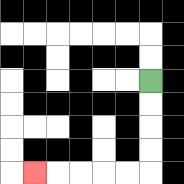{'start': '[6, 3]', 'end': '[1, 7]', 'path_directions': 'D,D,D,D,L,L,L,L,L', 'path_coordinates': '[[6, 3], [6, 4], [6, 5], [6, 6], [6, 7], [5, 7], [4, 7], [3, 7], [2, 7], [1, 7]]'}